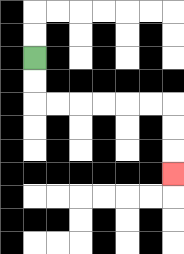{'start': '[1, 2]', 'end': '[7, 7]', 'path_directions': 'D,D,R,R,R,R,R,R,D,D,D', 'path_coordinates': '[[1, 2], [1, 3], [1, 4], [2, 4], [3, 4], [4, 4], [5, 4], [6, 4], [7, 4], [7, 5], [7, 6], [7, 7]]'}